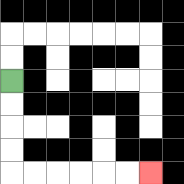{'start': '[0, 3]', 'end': '[6, 7]', 'path_directions': 'D,D,D,D,R,R,R,R,R,R', 'path_coordinates': '[[0, 3], [0, 4], [0, 5], [0, 6], [0, 7], [1, 7], [2, 7], [3, 7], [4, 7], [5, 7], [6, 7]]'}